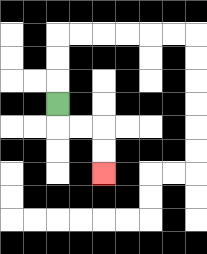{'start': '[2, 4]', 'end': '[4, 7]', 'path_directions': 'D,R,R,D,D', 'path_coordinates': '[[2, 4], [2, 5], [3, 5], [4, 5], [4, 6], [4, 7]]'}